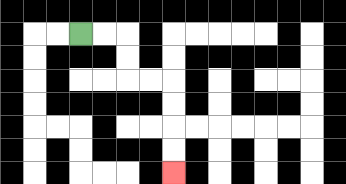{'start': '[3, 1]', 'end': '[7, 7]', 'path_directions': 'R,R,D,D,R,R,D,D,D,D', 'path_coordinates': '[[3, 1], [4, 1], [5, 1], [5, 2], [5, 3], [6, 3], [7, 3], [7, 4], [7, 5], [7, 6], [7, 7]]'}